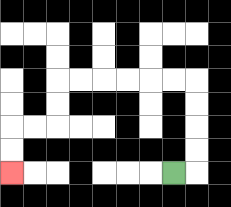{'start': '[7, 7]', 'end': '[0, 7]', 'path_directions': 'R,U,U,U,U,L,L,L,L,L,L,D,D,L,L,D,D', 'path_coordinates': '[[7, 7], [8, 7], [8, 6], [8, 5], [8, 4], [8, 3], [7, 3], [6, 3], [5, 3], [4, 3], [3, 3], [2, 3], [2, 4], [2, 5], [1, 5], [0, 5], [0, 6], [0, 7]]'}